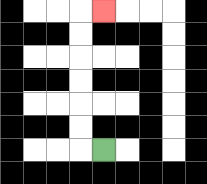{'start': '[4, 6]', 'end': '[4, 0]', 'path_directions': 'L,U,U,U,U,U,U,R', 'path_coordinates': '[[4, 6], [3, 6], [3, 5], [3, 4], [3, 3], [3, 2], [3, 1], [3, 0], [4, 0]]'}